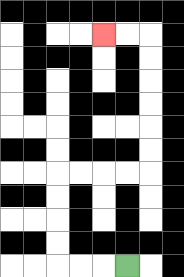{'start': '[5, 11]', 'end': '[4, 1]', 'path_directions': 'L,L,L,U,U,U,U,R,R,R,R,U,U,U,U,U,U,L,L', 'path_coordinates': '[[5, 11], [4, 11], [3, 11], [2, 11], [2, 10], [2, 9], [2, 8], [2, 7], [3, 7], [4, 7], [5, 7], [6, 7], [6, 6], [6, 5], [6, 4], [6, 3], [6, 2], [6, 1], [5, 1], [4, 1]]'}